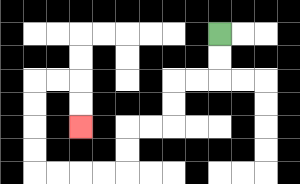{'start': '[9, 1]', 'end': '[3, 5]', 'path_directions': 'D,D,L,L,D,D,L,L,D,D,L,L,L,L,U,U,U,U,R,R,D,D', 'path_coordinates': '[[9, 1], [9, 2], [9, 3], [8, 3], [7, 3], [7, 4], [7, 5], [6, 5], [5, 5], [5, 6], [5, 7], [4, 7], [3, 7], [2, 7], [1, 7], [1, 6], [1, 5], [1, 4], [1, 3], [2, 3], [3, 3], [3, 4], [3, 5]]'}